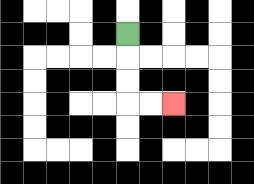{'start': '[5, 1]', 'end': '[7, 4]', 'path_directions': 'D,D,D,R,R', 'path_coordinates': '[[5, 1], [5, 2], [5, 3], [5, 4], [6, 4], [7, 4]]'}